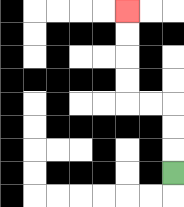{'start': '[7, 7]', 'end': '[5, 0]', 'path_directions': 'U,U,U,L,L,U,U,U,U', 'path_coordinates': '[[7, 7], [7, 6], [7, 5], [7, 4], [6, 4], [5, 4], [5, 3], [5, 2], [5, 1], [5, 0]]'}